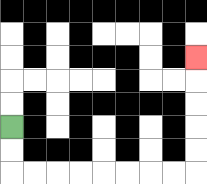{'start': '[0, 5]', 'end': '[8, 2]', 'path_directions': 'D,D,R,R,R,R,R,R,R,R,U,U,U,U,U', 'path_coordinates': '[[0, 5], [0, 6], [0, 7], [1, 7], [2, 7], [3, 7], [4, 7], [5, 7], [6, 7], [7, 7], [8, 7], [8, 6], [8, 5], [8, 4], [8, 3], [8, 2]]'}